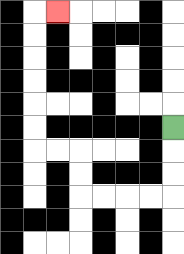{'start': '[7, 5]', 'end': '[2, 0]', 'path_directions': 'D,D,D,L,L,L,L,U,U,L,L,U,U,U,U,U,U,R', 'path_coordinates': '[[7, 5], [7, 6], [7, 7], [7, 8], [6, 8], [5, 8], [4, 8], [3, 8], [3, 7], [3, 6], [2, 6], [1, 6], [1, 5], [1, 4], [1, 3], [1, 2], [1, 1], [1, 0], [2, 0]]'}